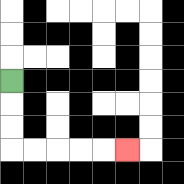{'start': '[0, 3]', 'end': '[5, 6]', 'path_directions': 'D,D,D,R,R,R,R,R', 'path_coordinates': '[[0, 3], [0, 4], [0, 5], [0, 6], [1, 6], [2, 6], [3, 6], [4, 6], [5, 6]]'}